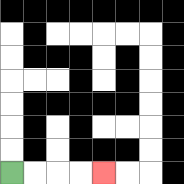{'start': '[0, 7]', 'end': '[4, 7]', 'path_directions': 'R,R,R,R', 'path_coordinates': '[[0, 7], [1, 7], [2, 7], [3, 7], [4, 7]]'}